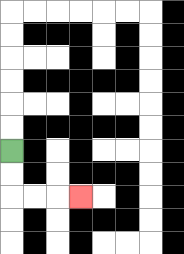{'start': '[0, 6]', 'end': '[3, 8]', 'path_directions': 'D,D,R,R,R', 'path_coordinates': '[[0, 6], [0, 7], [0, 8], [1, 8], [2, 8], [3, 8]]'}